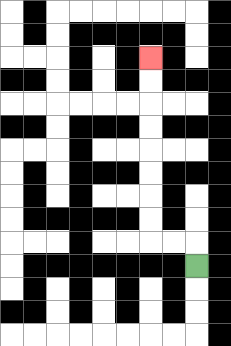{'start': '[8, 11]', 'end': '[6, 2]', 'path_directions': 'U,L,L,U,U,U,U,U,U,U,U', 'path_coordinates': '[[8, 11], [8, 10], [7, 10], [6, 10], [6, 9], [6, 8], [6, 7], [6, 6], [6, 5], [6, 4], [6, 3], [6, 2]]'}